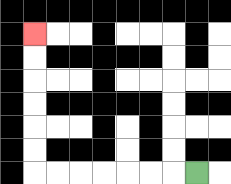{'start': '[8, 7]', 'end': '[1, 1]', 'path_directions': 'L,L,L,L,L,L,L,U,U,U,U,U,U', 'path_coordinates': '[[8, 7], [7, 7], [6, 7], [5, 7], [4, 7], [3, 7], [2, 7], [1, 7], [1, 6], [1, 5], [1, 4], [1, 3], [1, 2], [1, 1]]'}